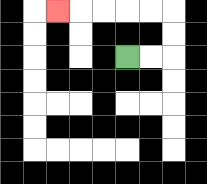{'start': '[5, 2]', 'end': '[2, 0]', 'path_directions': 'R,R,U,U,L,L,L,L,L', 'path_coordinates': '[[5, 2], [6, 2], [7, 2], [7, 1], [7, 0], [6, 0], [5, 0], [4, 0], [3, 0], [2, 0]]'}